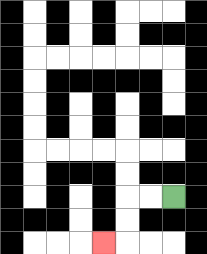{'start': '[7, 8]', 'end': '[4, 10]', 'path_directions': 'L,L,D,D,L', 'path_coordinates': '[[7, 8], [6, 8], [5, 8], [5, 9], [5, 10], [4, 10]]'}